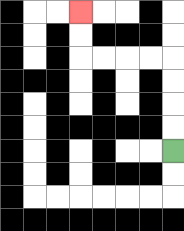{'start': '[7, 6]', 'end': '[3, 0]', 'path_directions': 'U,U,U,U,L,L,L,L,U,U', 'path_coordinates': '[[7, 6], [7, 5], [7, 4], [7, 3], [7, 2], [6, 2], [5, 2], [4, 2], [3, 2], [3, 1], [3, 0]]'}